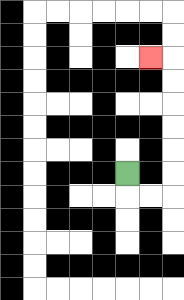{'start': '[5, 7]', 'end': '[6, 2]', 'path_directions': 'D,R,R,U,U,U,U,U,U,L', 'path_coordinates': '[[5, 7], [5, 8], [6, 8], [7, 8], [7, 7], [7, 6], [7, 5], [7, 4], [7, 3], [7, 2], [6, 2]]'}